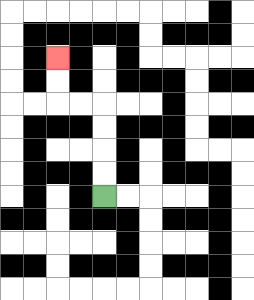{'start': '[4, 8]', 'end': '[2, 2]', 'path_directions': 'U,U,U,U,L,L,U,U', 'path_coordinates': '[[4, 8], [4, 7], [4, 6], [4, 5], [4, 4], [3, 4], [2, 4], [2, 3], [2, 2]]'}